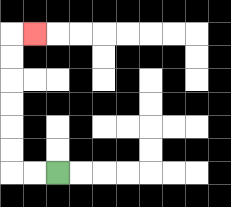{'start': '[2, 7]', 'end': '[1, 1]', 'path_directions': 'L,L,U,U,U,U,U,U,R', 'path_coordinates': '[[2, 7], [1, 7], [0, 7], [0, 6], [0, 5], [0, 4], [0, 3], [0, 2], [0, 1], [1, 1]]'}